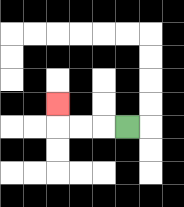{'start': '[5, 5]', 'end': '[2, 4]', 'path_directions': 'L,L,L,U', 'path_coordinates': '[[5, 5], [4, 5], [3, 5], [2, 5], [2, 4]]'}